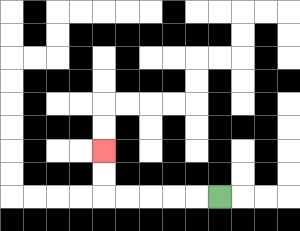{'start': '[9, 8]', 'end': '[4, 6]', 'path_directions': 'L,L,L,L,L,U,U', 'path_coordinates': '[[9, 8], [8, 8], [7, 8], [6, 8], [5, 8], [4, 8], [4, 7], [4, 6]]'}